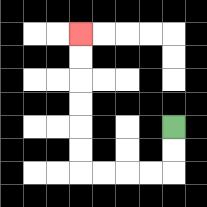{'start': '[7, 5]', 'end': '[3, 1]', 'path_directions': 'D,D,L,L,L,L,U,U,U,U,U,U', 'path_coordinates': '[[7, 5], [7, 6], [7, 7], [6, 7], [5, 7], [4, 7], [3, 7], [3, 6], [3, 5], [3, 4], [3, 3], [3, 2], [3, 1]]'}